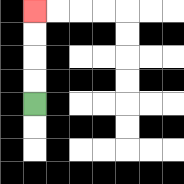{'start': '[1, 4]', 'end': '[1, 0]', 'path_directions': 'U,U,U,U', 'path_coordinates': '[[1, 4], [1, 3], [1, 2], [1, 1], [1, 0]]'}